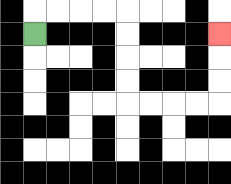{'start': '[1, 1]', 'end': '[9, 1]', 'path_directions': 'U,R,R,R,R,D,D,D,D,R,R,R,R,U,U,U', 'path_coordinates': '[[1, 1], [1, 0], [2, 0], [3, 0], [4, 0], [5, 0], [5, 1], [5, 2], [5, 3], [5, 4], [6, 4], [7, 4], [8, 4], [9, 4], [9, 3], [9, 2], [9, 1]]'}